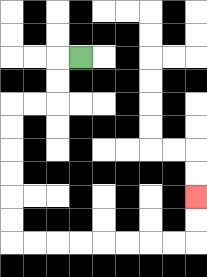{'start': '[3, 2]', 'end': '[8, 8]', 'path_directions': 'L,D,D,L,L,D,D,D,D,D,D,R,R,R,R,R,R,R,R,U,U', 'path_coordinates': '[[3, 2], [2, 2], [2, 3], [2, 4], [1, 4], [0, 4], [0, 5], [0, 6], [0, 7], [0, 8], [0, 9], [0, 10], [1, 10], [2, 10], [3, 10], [4, 10], [5, 10], [6, 10], [7, 10], [8, 10], [8, 9], [8, 8]]'}